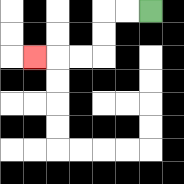{'start': '[6, 0]', 'end': '[1, 2]', 'path_directions': 'L,L,D,D,L,L,L', 'path_coordinates': '[[6, 0], [5, 0], [4, 0], [4, 1], [4, 2], [3, 2], [2, 2], [1, 2]]'}